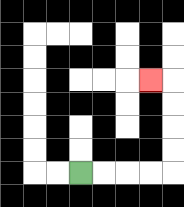{'start': '[3, 7]', 'end': '[6, 3]', 'path_directions': 'R,R,R,R,U,U,U,U,L', 'path_coordinates': '[[3, 7], [4, 7], [5, 7], [6, 7], [7, 7], [7, 6], [7, 5], [7, 4], [7, 3], [6, 3]]'}